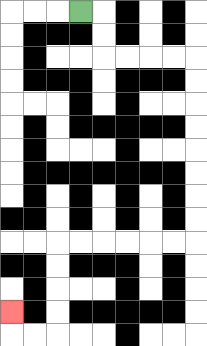{'start': '[3, 0]', 'end': '[0, 13]', 'path_directions': 'R,D,D,R,R,R,R,D,D,D,D,D,D,D,D,L,L,L,L,L,L,D,D,D,D,L,L,U', 'path_coordinates': '[[3, 0], [4, 0], [4, 1], [4, 2], [5, 2], [6, 2], [7, 2], [8, 2], [8, 3], [8, 4], [8, 5], [8, 6], [8, 7], [8, 8], [8, 9], [8, 10], [7, 10], [6, 10], [5, 10], [4, 10], [3, 10], [2, 10], [2, 11], [2, 12], [2, 13], [2, 14], [1, 14], [0, 14], [0, 13]]'}